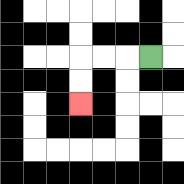{'start': '[6, 2]', 'end': '[3, 4]', 'path_directions': 'L,L,L,D,D', 'path_coordinates': '[[6, 2], [5, 2], [4, 2], [3, 2], [3, 3], [3, 4]]'}